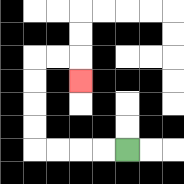{'start': '[5, 6]', 'end': '[3, 3]', 'path_directions': 'L,L,L,L,U,U,U,U,R,R,D', 'path_coordinates': '[[5, 6], [4, 6], [3, 6], [2, 6], [1, 6], [1, 5], [1, 4], [1, 3], [1, 2], [2, 2], [3, 2], [3, 3]]'}